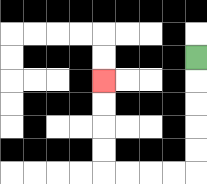{'start': '[8, 2]', 'end': '[4, 3]', 'path_directions': 'D,D,D,D,D,L,L,L,L,U,U,U,U', 'path_coordinates': '[[8, 2], [8, 3], [8, 4], [8, 5], [8, 6], [8, 7], [7, 7], [6, 7], [5, 7], [4, 7], [4, 6], [4, 5], [4, 4], [4, 3]]'}